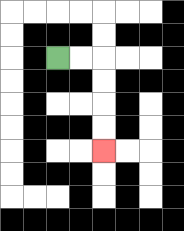{'start': '[2, 2]', 'end': '[4, 6]', 'path_directions': 'R,R,D,D,D,D', 'path_coordinates': '[[2, 2], [3, 2], [4, 2], [4, 3], [4, 4], [4, 5], [4, 6]]'}